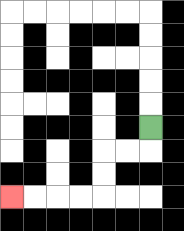{'start': '[6, 5]', 'end': '[0, 8]', 'path_directions': 'D,L,L,D,D,L,L,L,L', 'path_coordinates': '[[6, 5], [6, 6], [5, 6], [4, 6], [4, 7], [4, 8], [3, 8], [2, 8], [1, 8], [0, 8]]'}